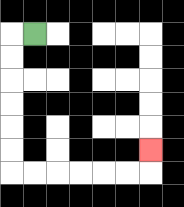{'start': '[1, 1]', 'end': '[6, 6]', 'path_directions': 'L,D,D,D,D,D,D,R,R,R,R,R,R,U', 'path_coordinates': '[[1, 1], [0, 1], [0, 2], [0, 3], [0, 4], [0, 5], [0, 6], [0, 7], [1, 7], [2, 7], [3, 7], [4, 7], [5, 7], [6, 7], [6, 6]]'}